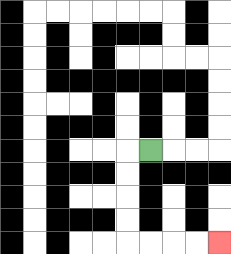{'start': '[6, 6]', 'end': '[9, 10]', 'path_directions': 'L,D,D,D,D,R,R,R,R', 'path_coordinates': '[[6, 6], [5, 6], [5, 7], [5, 8], [5, 9], [5, 10], [6, 10], [7, 10], [8, 10], [9, 10]]'}